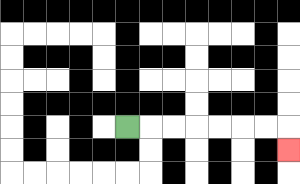{'start': '[5, 5]', 'end': '[12, 6]', 'path_directions': 'R,R,R,R,R,R,R,D', 'path_coordinates': '[[5, 5], [6, 5], [7, 5], [8, 5], [9, 5], [10, 5], [11, 5], [12, 5], [12, 6]]'}